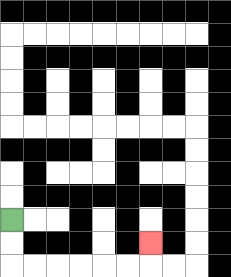{'start': '[0, 9]', 'end': '[6, 10]', 'path_directions': 'D,D,R,R,R,R,R,R,U', 'path_coordinates': '[[0, 9], [0, 10], [0, 11], [1, 11], [2, 11], [3, 11], [4, 11], [5, 11], [6, 11], [6, 10]]'}